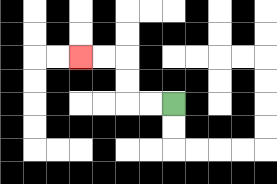{'start': '[7, 4]', 'end': '[3, 2]', 'path_directions': 'L,L,U,U,L,L', 'path_coordinates': '[[7, 4], [6, 4], [5, 4], [5, 3], [5, 2], [4, 2], [3, 2]]'}